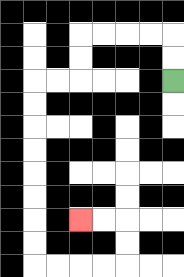{'start': '[7, 3]', 'end': '[3, 9]', 'path_directions': 'U,U,L,L,L,L,D,D,L,L,D,D,D,D,D,D,D,D,R,R,R,R,U,U,L,L', 'path_coordinates': '[[7, 3], [7, 2], [7, 1], [6, 1], [5, 1], [4, 1], [3, 1], [3, 2], [3, 3], [2, 3], [1, 3], [1, 4], [1, 5], [1, 6], [1, 7], [1, 8], [1, 9], [1, 10], [1, 11], [2, 11], [3, 11], [4, 11], [5, 11], [5, 10], [5, 9], [4, 9], [3, 9]]'}